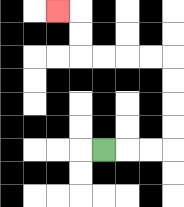{'start': '[4, 6]', 'end': '[2, 0]', 'path_directions': 'R,R,R,U,U,U,U,L,L,L,L,U,U,L', 'path_coordinates': '[[4, 6], [5, 6], [6, 6], [7, 6], [7, 5], [7, 4], [7, 3], [7, 2], [6, 2], [5, 2], [4, 2], [3, 2], [3, 1], [3, 0], [2, 0]]'}